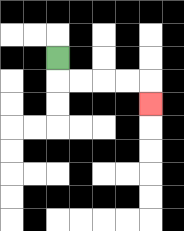{'start': '[2, 2]', 'end': '[6, 4]', 'path_directions': 'D,R,R,R,R,D', 'path_coordinates': '[[2, 2], [2, 3], [3, 3], [4, 3], [5, 3], [6, 3], [6, 4]]'}